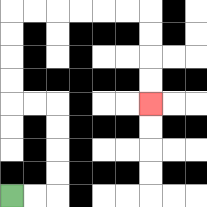{'start': '[0, 8]', 'end': '[6, 4]', 'path_directions': 'R,R,U,U,U,U,L,L,U,U,U,U,R,R,R,R,R,R,D,D,D,D', 'path_coordinates': '[[0, 8], [1, 8], [2, 8], [2, 7], [2, 6], [2, 5], [2, 4], [1, 4], [0, 4], [0, 3], [0, 2], [0, 1], [0, 0], [1, 0], [2, 0], [3, 0], [4, 0], [5, 0], [6, 0], [6, 1], [6, 2], [6, 3], [6, 4]]'}